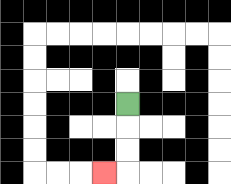{'start': '[5, 4]', 'end': '[4, 7]', 'path_directions': 'D,D,D,L', 'path_coordinates': '[[5, 4], [5, 5], [5, 6], [5, 7], [4, 7]]'}